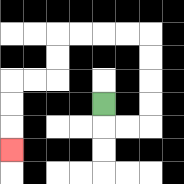{'start': '[4, 4]', 'end': '[0, 6]', 'path_directions': 'D,R,R,U,U,U,U,L,L,L,L,D,D,L,L,D,D,D', 'path_coordinates': '[[4, 4], [4, 5], [5, 5], [6, 5], [6, 4], [6, 3], [6, 2], [6, 1], [5, 1], [4, 1], [3, 1], [2, 1], [2, 2], [2, 3], [1, 3], [0, 3], [0, 4], [0, 5], [0, 6]]'}